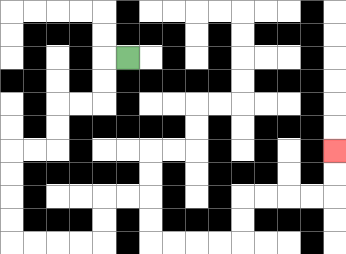{'start': '[5, 2]', 'end': '[14, 6]', 'path_directions': 'L,D,D,L,L,D,D,L,L,D,D,D,D,R,R,R,R,U,U,R,R,D,D,R,R,R,R,U,U,R,R,R,R,U,U', 'path_coordinates': '[[5, 2], [4, 2], [4, 3], [4, 4], [3, 4], [2, 4], [2, 5], [2, 6], [1, 6], [0, 6], [0, 7], [0, 8], [0, 9], [0, 10], [1, 10], [2, 10], [3, 10], [4, 10], [4, 9], [4, 8], [5, 8], [6, 8], [6, 9], [6, 10], [7, 10], [8, 10], [9, 10], [10, 10], [10, 9], [10, 8], [11, 8], [12, 8], [13, 8], [14, 8], [14, 7], [14, 6]]'}